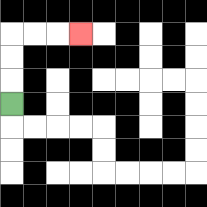{'start': '[0, 4]', 'end': '[3, 1]', 'path_directions': 'U,U,U,R,R,R', 'path_coordinates': '[[0, 4], [0, 3], [0, 2], [0, 1], [1, 1], [2, 1], [3, 1]]'}